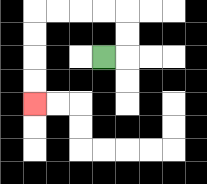{'start': '[4, 2]', 'end': '[1, 4]', 'path_directions': 'R,U,U,L,L,L,L,D,D,D,D', 'path_coordinates': '[[4, 2], [5, 2], [5, 1], [5, 0], [4, 0], [3, 0], [2, 0], [1, 0], [1, 1], [1, 2], [1, 3], [1, 4]]'}